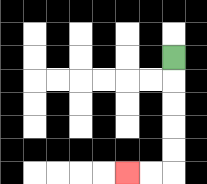{'start': '[7, 2]', 'end': '[5, 7]', 'path_directions': 'D,D,D,D,D,L,L', 'path_coordinates': '[[7, 2], [7, 3], [7, 4], [7, 5], [7, 6], [7, 7], [6, 7], [5, 7]]'}